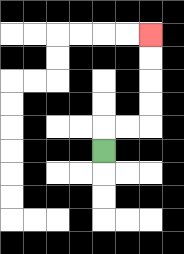{'start': '[4, 6]', 'end': '[6, 1]', 'path_directions': 'U,R,R,U,U,U,U', 'path_coordinates': '[[4, 6], [4, 5], [5, 5], [6, 5], [6, 4], [6, 3], [6, 2], [6, 1]]'}